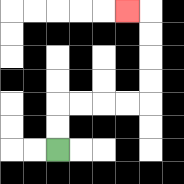{'start': '[2, 6]', 'end': '[5, 0]', 'path_directions': 'U,U,R,R,R,R,U,U,U,U,L', 'path_coordinates': '[[2, 6], [2, 5], [2, 4], [3, 4], [4, 4], [5, 4], [6, 4], [6, 3], [6, 2], [6, 1], [6, 0], [5, 0]]'}